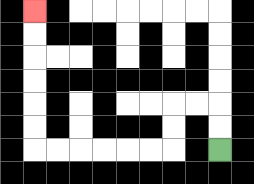{'start': '[9, 6]', 'end': '[1, 0]', 'path_directions': 'U,U,L,L,D,D,L,L,L,L,L,L,U,U,U,U,U,U', 'path_coordinates': '[[9, 6], [9, 5], [9, 4], [8, 4], [7, 4], [7, 5], [7, 6], [6, 6], [5, 6], [4, 6], [3, 6], [2, 6], [1, 6], [1, 5], [1, 4], [1, 3], [1, 2], [1, 1], [1, 0]]'}